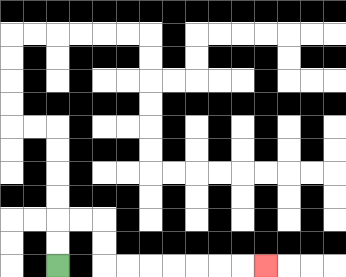{'start': '[2, 11]', 'end': '[11, 11]', 'path_directions': 'U,U,R,R,D,D,R,R,R,R,R,R,R', 'path_coordinates': '[[2, 11], [2, 10], [2, 9], [3, 9], [4, 9], [4, 10], [4, 11], [5, 11], [6, 11], [7, 11], [8, 11], [9, 11], [10, 11], [11, 11]]'}